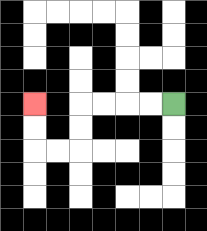{'start': '[7, 4]', 'end': '[1, 4]', 'path_directions': 'L,L,L,L,D,D,L,L,U,U', 'path_coordinates': '[[7, 4], [6, 4], [5, 4], [4, 4], [3, 4], [3, 5], [3, 6], [2, 6], [1, 6], [1, 5], [1, 4]]'}